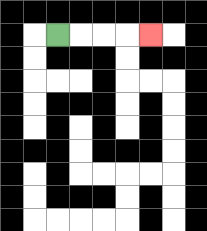{'start': '[2, 1]', 'end': '[6, 1]', 'path_directions': 'R,R,R,R', 'path_coordinates': '[[2, 1], [3, 1], [4, 1], [5, 1], [6, 1]]'}